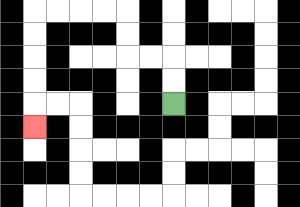{'start': '[7, 4]', 'end': '[1, 5]', 'path_directions': 'U,U,L,L,U,U,L,L,L,L,D,D,D,D,D', 'path_coordinates': '[[7, 4], [7, 3], [7, 2], [6, 2], [5, 2], [5, 1], [5, 0], [4, 0], [3, 0], [2, 0], [1, 0], [1, 1], [1, 2], [1, 3], [1, 4], [1, 5]]'}